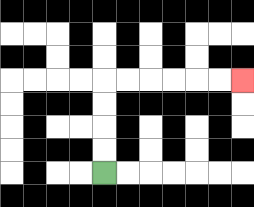{'start': '[4, 7]', 'end': '[10, 3]', 'path_directions': 'U,U,U,U,R,R,R,R,R,R', 'path_coordinates': '[[4, 7], [4, 6], [4, 5], [4, 4], [4, 3], [5, 3], [6, 3], [7, 3], [8, 3], [9, 3], [10, 3]]'}